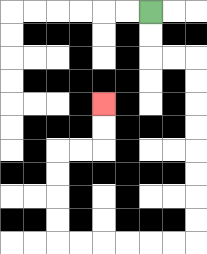{'start': '[6, 0]', 'end': '[4, 4]', 'path_directions': 'D,D,R,R,D,D,D,D,D,D,D,D,L,L,L,L,L,L,U,U,U,U,R,R,U,U', 'path_coordinates': '[[6, 0], [6, 1], [6, 2], [7, 2], [8, 2], [8, 3], [8, 4], [8, 5], [8, 6], [8, 7], [8, 8], [8, 9], [8, 10], [7, 10], [6, 10], [5, 10], [4, 10], [3, 10], [2, 10], [2, 9], [2, 8], [2, 7], [2, 6], [3, 6], [4, 6], [4, 5], [4, 4]]'}